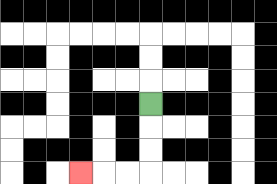{'start': '[6, 4]', 'end': '[3, 7]', 'path_directions': 'D,D,D,L,L,L', 'path_coordinates': '[[6, 4], [6, 5], [6, 6], [6, 7], [5, 7], [4, 7], [3, 7]]'}